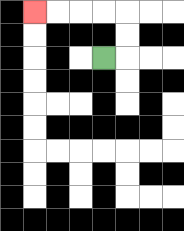{'start': '[4, 2]', 'end': '[1, 0]', 'path_directions': 'R,U,U,L,L,L,L', 'path_coordinates': '[[4, 2], [5, 2], [5, 1], [5, 0], [4, 0], [3, 0], [2, 0], [1, 0]]'}